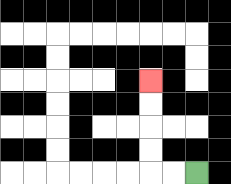{'start': '[8, 7]', 'end': '[6, 3]', 'path_directions': 'L,L,U,U,U,U', 'path_coordinates': '[[8, 7], [7, 7], [6, 7], [6, 6], [6, 5], [6, 4], [6, 3]]'}